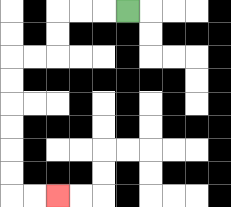{'start': '[5, 0]', 'end': '[2, 8]', 'path_directions': 'L,L,L,D,D,L,L,D,D,D,D,D,D,R,R', 'path_coordinates': '[[5, 0], [4, 0], [3, 0], [2, 0], [2, 1], [2, 2], [1, 2], [0, 2], [0, 3], [0, 4], [0, 5], [0, 6], [0, 7], [0, 8], [1, 8], [2, 8]]'}